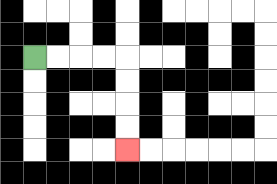{'start': '[1, 2]', 'end': '[5, 6]', 'path_directions': 'R,R,R,R,D,D,D,D', 'path_coordinates': '[[1, 2], [2, 2], [3, 2], [4, 2], [5, 2], [5, 3], [5, 4], [5, 5], [5, 6]]'}